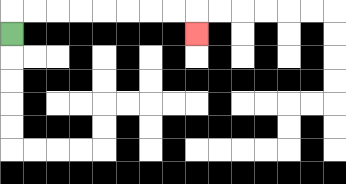{'start': '[0, 1]', 'end': '[8, 1]', 'path_directions': 'U,R,R,R,R,R,R,R,R,D', 'path_coordinates': '[[0, 1], [0, 0], [1, 0], [2, 0], [3, 0], [4, 0], [5, 0], [6, 0], [7, 0], [8, 0], [8, 1]]'}